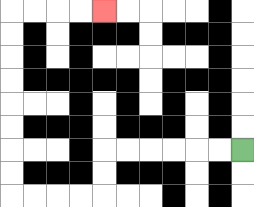{'start': '[10, 6]', 'end': '[4, 0]', 'path_directions': 'L,L,L,L,L,L,D,D,L,L,L,L,U,U,U,U,U,U,U,U,R,R,R,R', 'path_coordinates': '[[10, 6], [9, 6], [8, 6], [7, 6], [6, 6], [5, 6], [4, 6], [4, 7], [4, 8], [3, 8], [2, 8], [1, 8], [0, 8], [0, 7], [0, 6], [0, 5], [0, 4], [0, 3], [0, 2], [0, 1], [0, 0], [1, 0], [2, 0], [3, 0], [4, 0]]'}